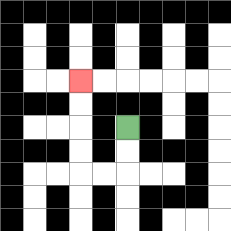{'start': '[5, 5]', 'end': '[3, 3]', 'path_directions': 'D,D,L,L,U,U,U,U', 'path_coordinates': '[[5, 5], [5, 6], [5, 7], [4, 7], [3, 7], [3, 6], [3, 5], [3, 4], [3, 3]]'}